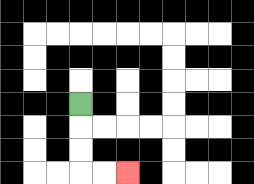{'start': '[3, 4]', 'end': '[5, 7]', 'path_directions': 'D,D,D,R,R', 'path_coordinates': '[[3, 4], [3, 5], [3, 6], [3, 7], [4, 7], [5, 7]]'}